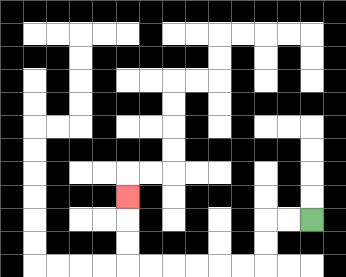{'start': '[13, 9]', 'end': '[5, 8]', 'path_directions': 'L,L,D,D,L,L,L,L,L,L,U,U,U', 'path_coordinates': '[[13, 9], [12, 9], [11, 9], [11, 10], [11, 11], [10, 11], [9, 11], [8, 11], [7, 11], [6, 11], [5, 11], [5, 10], [5, 9], [5, 8]]'}